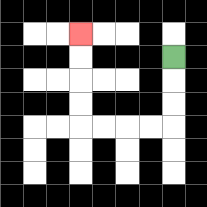{'start': '[7, 2]', 'end': '[3, 1]', 'path_directions': 'D,D,D,L,L,L,L,U,U,U,U', 'path_coordinates': '[[7, 2], [7, 3], [7, 4], [7, 5], [6, 5], [5, 5], [4, 5], [3, 5], [3, 4], [3, 3], [3, 2], [3, 1]]'}